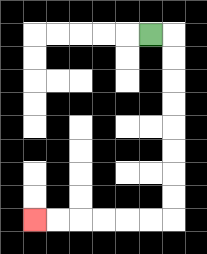{'start': '[6, 1]', 'end': '[1, 9]', 'path_directions': 'R,D,D,D,D,D,D,D,D,L,L,L,L,L,L', 'path_coordinates': '[[6, 1], [7, 1], [7, 2], [7, 3], [7, 4], [7, 5], [7, 6], [7, 7], [7, 8], [7, 9], [6, 9], [5, 9], [4, 9], [3, 9], [2, 9], [1, 9]]'}